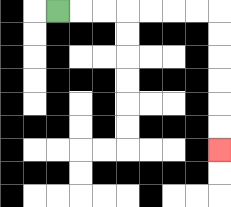{'start': '[2, 0]', 'end': '[9, 6]', 'path_directions': 'R,R,R,R,R,R,R,D,D,D,D,D,D', 'path_coordinates': '[[2, 0], [3, 0], [4, 0], [5, 0], [6, 0], [7, 0], [8, 0], [9, 0], [9, 1], [9, 2], [9, 3], [9, 4], [9, 5], [9, 6]]'}